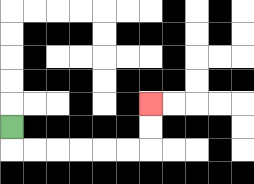{'start': '[0, 5]', 'end': '[6, 4]', 'path_directions': 'D,R,R,R,R,R,R,U,U', 'path_coordinates': '[[0, 5], [0, 6], [1, 6], [2, 6], [3, 6], [4, 6], [5, 6], [6, 6], [6, 5], [6, 4]]'}